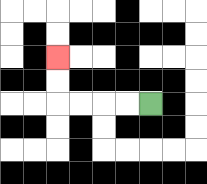{'start': '[6, 4]', 'end': '[2, 2]', 'path_directions': 'L,L,L,L,U,U', 'path_coordinates': '[[6, 4], [5, 4], [4, 4], [3, 4], [2, 4], [2, 3], [2, 2]]'}